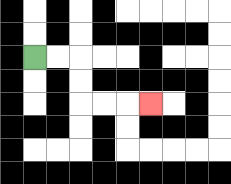{'start': '[1, 2]', 'end': '[6, 4]', 'path_directions': 'R,R,D,D,R,R,R', 'path_coordinates': '[[1, 2], [2, 2], [3, 2], [3, 3], [3, 4], [4, 4], [5, 4], [6, 4]]'}